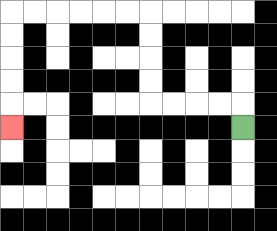{'start': '[10, 5]', 'end': '[0, 5]', 'path_directions': 'U,L,L,L,L,U,U,U,U,L,L,L,L,L,L,D,D,D,D,D', 'path_coordinates': '[[10, 5], [10, 4], [9, 4], [8, 4], [7, 4], [6, 4], [6, 3], [6, 2], [6, 1], [6, 0], [5, 0], [4, 0], [3, 0], [2, 0], [1, 0], [0, 0], [0, 1], [0, 2], [0, 3], [0, 4], [0, 5]]'}